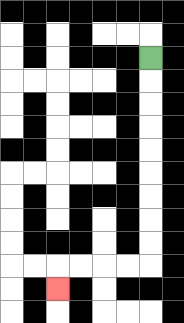{'start': '[6, 2]', 'end': '[2, 12]', 'path_directions': 'D,D,D,D,D,D,D,D,D,L,L,L,L,D', 'path_coordinates': '[[6, 2], [6, 3], [6, 4], [6, 5], [6, 6], [6, 7], [6, 8], [6, 9], [6, 10], [6, 11], [5, 11], [4, 11], [3, 11], [2, 11], [2, 12]]'}